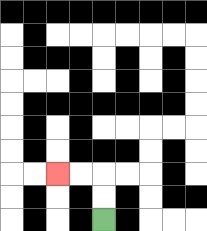{'start': '[4, 9]', 'end': '[2, 7]', 'path_directions': 'U,U,L,L', 'path_coordinates': '[[4, 9], [4, 8], [4, 7], [3, 7], [2, 7]]'}